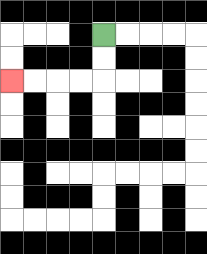{'start': '[4, 1]', 'end': '[0, 3]', 'path_directions': 'D,D,L,L,L,L', 'path_coordinates': '[[4, 1], [4, 2], [4, 3], [3, 3], [2, 3], [1, 3], [0, 3]]'}